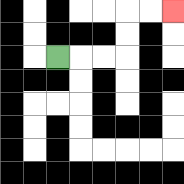{'start': '[2, 2]', 'end': '[7, 0]', 'path_directions': 'R,R,R,U,U,R,R', 'path_coordinates': '[[2, 2], [3, 2], [4, 2], [5, 2], [5, 1], [5, 0], [6, 0], [7, 0]]'}